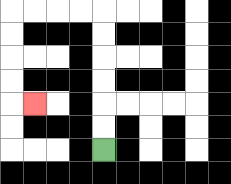{'start': '[4, 6]', 'end': '[1, 4]', 'path_directions': 'U,U,U,U,U,U,L,L,L,L,D,D,D,D,R', 'path_coordinates': '[[4, 6], [4, 5], [4, 4], [4, 3], [4, 2], [4, 1], [4, 0], [3, 0], [2, 0], [1, 0], [0, 0], [0, 1], [0, 2], [0, 3], [0, 4], [1, 4]]'}